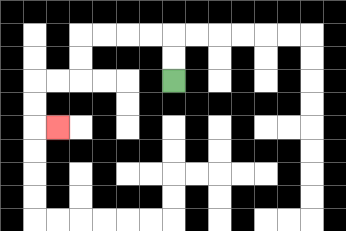{'start': '[7, 3]', 'end': '[2, 5]', 'path_directions': 'U,U,L,L,L,L,D,D,L,L,D,D,R', 'path_coordinates': '[[7, 3], [7, 2], [7, 1], [6, 1], [5, 1], [4, 1], [3, 1], [3, 2], [3, 3], [2, 3], [1, 3], [1, 4], [1, 5], [2, 5]]'}